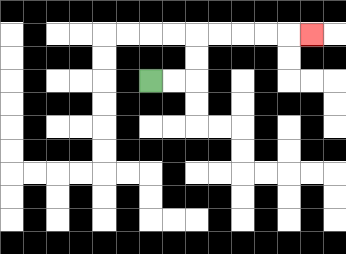{'start': '[6, 3]', 'end': '[13, 1]', 'path_directions': 'R,R,U,U,R,R,R,R,R', 'path_coordinates': '[[6, 3], [7, 3], [8, 3], [8, 2], [8, 1], [9, 1], [10, 1], [11, 1], [12, 1], [13, 1]]'}